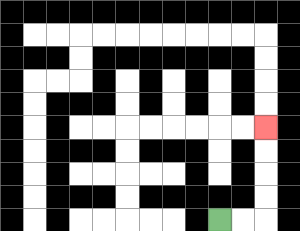{'start': '[9, 9]', 'end': '[11, 5]', 'path_directions': 'R,R,U,U,U,U', 'path_coordinates': '[[9, 9], [10, 9], [11, 9], [11, 8], [11, 7], [11, 6], [11, 5]]'}